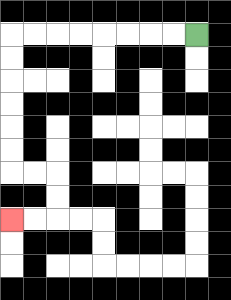{'start': '[8, 1]', 'end': '[0, 9]', 'path_directions': 'L,L,L,L,L,L,L,L,D,D,D,D,D,D,R,R,D,D,L,L', 'path_coordinates': '[[8, 1], [7, 1], [6, 1], [5, 1], [4, 1], [3, 1], [2, 1], [1, 1], [0, 1], [0, 2], [0, 3], [0, 4], [0, 5], [0, 6], [0, 7], [1, 7], [2, 7], [2, 8], [2, 9], [1, 9], [0, 9]]'}